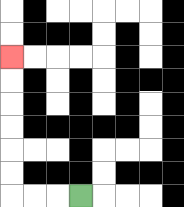{'start': '[3, 8]', 'end': '[0, 2]', 'path_directions': 'L,L,L,U,U,U,U,U,U', 'path_coordinates': '[[3, 8], [2, 8], [1, 8], [0, 8], [0, 7], [0, 6], [0, 5], [0, 4], [0, 3], [0, 2]]'}